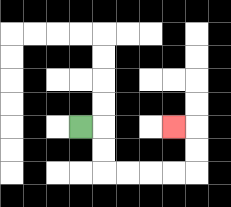{'start': '[3, 5]', 'end': '[7, 5]', 'path_directions': 'R,D,D,R,R,R,R,U,U,L', 'path_coordinates': '[[3, 5], [4, 5], [4, 6], [4, 7], [5, 7], [6, 7], [7, 7], [8, 7], [8, 6], [8, 5], [7, 5]]'}